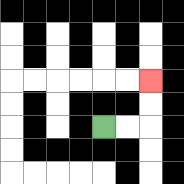{'start': '[4, 5]', 'end': '[6, 3]', 'path_directions': 'R,R,U,U', 'path_coordinates': '[[4, 5], [5, 5], [6, 5], [6, 4], [6, 3]]'}